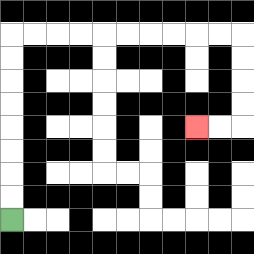{'start': '[0, 9]', 'end': '[8, 5]', 'path_directions': 'U,U,U,U,U,U,U,U,R,R,R,R,R,R,R,R,R,R,D,D,D,D,L,L', 'path_coordinates': '[[0, 9], [0, 8], [0, 7], [0, 6], [0, 5], [0, 4], [0, 3], [0, 2], [0, 1], [1, 1], [2, 1], [3, 1], [4, 1], [5, 1], [6, 1], [7, 1], [8, 1], [9, 1], [10, 1], [10, 2], [10, 3], [10, 4], [10, 5], [9, 5], [8, 5]]'}